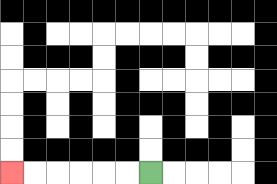{'start': '[6, 7]', 'end': '[0, 7]', 'path_directions': 'L,L,L,L,L,L', 'path_coordinates': '[[6, 7], [5, 7], [4, 7], [3, 7], [2, 7], [1, 7], [0, 7]]'}